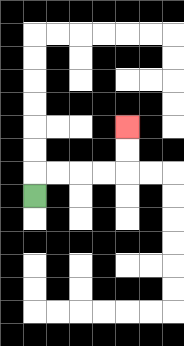{'start': '[1, 8]', 'end': '[5, 5]', 'path_directions': 'U,R,R,R,R,U,U', 'path_coordinates': '[[1, 8], [1, 7], [2, 7], [3, 7], [4, 7], [5, 7], [5, 6], [5, 5]]'}